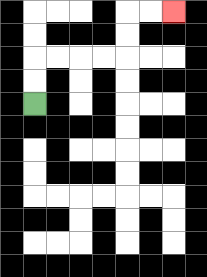{'start': '[1, 4]', 'end': '[7, 0]', 'path_directions': 'U,U,R,R,R,R,U,U,R,R', 'path_coordinates': '[[1, 4], [1, 3], [1, 2], [2, 2], [3, 2], [4, 2], [5, 2], [5, 1], [5, 0], [6, 0], [7, 0]]'}